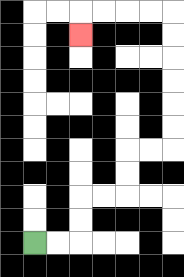{'start': '[1, 10]', 'end': '[3, 1]', 'path_directions': 'R,R,U,U,R,R,U,U,R,R,U,U,U,U,U,U,L,L,L,L,D', 'path_coordinates': '[[1, 10], [2, 10], [3, 10], [3, 9], [3, 8], [4, 8], [5, 8], [5, 7], [5, 6], [6, 6], [7, 6], [7, 5], [7, 4], [7, 3], [7, 2], [7, 1], [7, 0], [6, 0], [5, 0], [4, 0], [3, 0], [3, 1]]'}